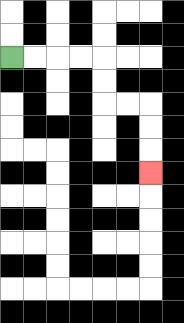{'start': '[0, 2]', 'end': '[6, 7]', 'path_directions': 'R,R,R,R,D,D,R,R,D,D,D', 'path_coordinates': '[[0, 2], [1, 2], [2, 2], [3, 2], [4, 2], [4, 3], [4, 4], [5, 4], [6, 4], [6, 5], [6, 6], [6, 7]]'}